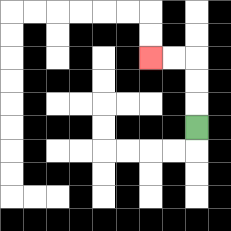{'start': '[8, 5]', 'end': '[6, 2]', 'path_directions': 'U,U,U,L,L', 'path_coordinates': '[[8, 5], [8, 4], [8, 3], [8, 2], [7, 2], [6, 2]]'}